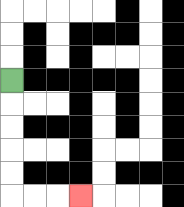{'start': '[0, 3]', 'end': '[3, 8]', 'path_directions': 'D,D,D,D,D,R,R,R', 'path_coordinates': '[[0, 3], [0, 4], [0, 5], [0, 6], [0, 7], [0, 8], [1, 8], [2, 8], [3, 8]]'}